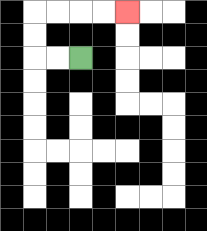{'start': '[3, 2]', 'end': '[5, 0]', 'path_directions': 'L,L,U,U,R,R,R,R', 'path_coordinates': '[[3, 2], [2, 2], [1, 2], [1, 1], [1, 0], [2, 0], [3, 0], [4, 0], [5, 0]]'}